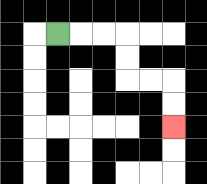{'start': '[2, 1]', 'end': '[7, 5]', 'path_directions': 'R,R,R,D,D,R,R,D,D', 'path_coordinates': '[[2, 1], [3, 1], [4, 1], [5, 1], [5, 2], [5, 3], [6, 3], [7, 3], [7, 4], [7, 5]]'}